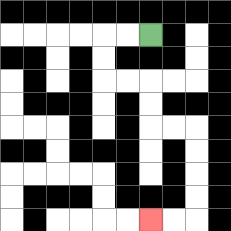{'start': '[6, 1]', 'end': '[6, 9]', 'path_directions': 'L,L,D,D,R,R,D,D,R,R,D,D,D,D,L,L', 'path_coordinates': '[[6, 1], [5, 1], [4, 1], [4, 2], [4, 3], [5, 3], [6, 3], [6, 4], [6, 5], [7, 5], [8, 5], [8, 6], [8, 7], [8, 8], [8, 9], [7, 9], [6, 9]]'}